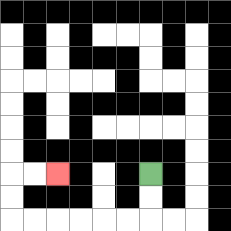{'start': '[6, 7]', 'end': '[2, 7]', 'path_directions': 'D,D,L,L,L,L,L,L,U,U,R,R', 'path_coordinates': '[[6, 7], [6, 8], [6, 9], [5, 9], [4, 9], [3, 9], [2, 9], [1, 9], [0, 9], [0, 8], [0, 7], [1, 7], [2, 7]]'}